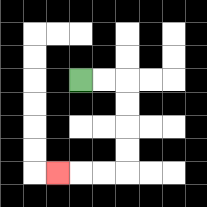{'start': '[3, 3]', 'end': '[2, 7]', 'path_directions': 'R,R,D,D,D,D,L,L,L', 'path_coordinates': '[[3, 3], [4, 3], [5, 3], [5, 4], [5, 5], [5, 6], [5, 7], [4, 7], [3, 7], [2, 7]]'}